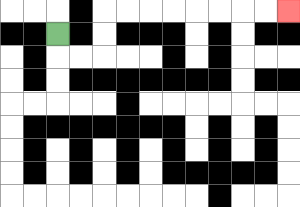{'start': '[2, 1]', 'end': '[12, 0]', 'path_directions': 'D,R,R,U,U,R,R,R,R,R,R,R,R', 'path_coordinates': '[[2, 1], [2, 2], [3, 2], [4, 2], [4, 1], [4, 0], [5, 0], [6, 0], [7, 0], [8, 0], [9, 0], [10, 0], [11, 0], [12, 0]]'}